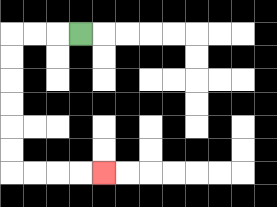{'start': '[3, 1]', 'end': '[4, 7]', 'path_directions': 'L,L,L,D,D,D,D,D,D,R,R,R,R', 'path_coordinates': '[[3, 1], [2, 1], [1, 1], [0, 1], [0, 2], [0, 3], [0, 4], [0, 5], [0, 6], [0, 7], [1, 7], [2, 7], [3, 7], [4, 7]]'}